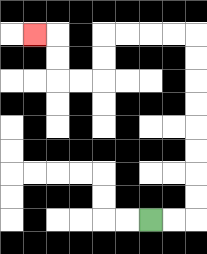{'start': '[6, 9]', 'end': '[1, 1]', 'path_directions': 'R,R,U,U,U,U,U,U,U,U,L,L,L,L,D,D,L,L,U,U,L', 'path_coordinates': '[[6, 9], [7, 9], [8, 9], [8, 8], [8, 7], [8, 6], [8, 5], [8, 4], [8, 3], [8, 2], [8, 1], [7, 1], [6, 1], [5, 1], [4, 1], [4, 2], [4, 3], [3, 3], [2, 3], [2, 2], [2, 1], [1, 1]]'}